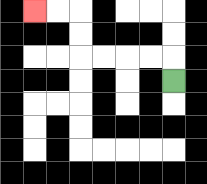{'start': '[7, 3]', 'end': '[1, 0]', 'path_directions': 'U,L,L,L,L,U,U,L,L', 'path_coordinates': '[[7, 3], [7, 2], [6, 2], [5, 2], [4, 2], [3, 2], [3, 1], [3, 0], [2, 0], [1, 0]]'}